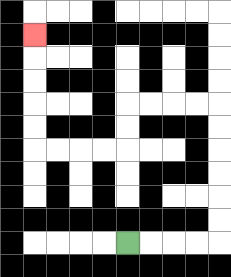{'start': '[5, 10]', 'end': '[1, 1]', 'path_directions': 'R,R,R,R,U,U,U,U,U,U,L,L,L,L,D,D,L,L,L,L,U,U,U,U,U', 'path_coordinates': '[[5, 10], [6, 10], [7, 10], [8, 10], [9, 10], [9, 9], [9, 8], [9, 7], [9, 6], [9, 5], [9, 4], [8, 4], [7, 4], [6, 4], [5, 4], [5, 5], [5, 6], [4, 6], [3, 6], [2, 6], [1, 6], [1, 5], [1, 4], [1, 3], [1, 2], [1, 1]]'}